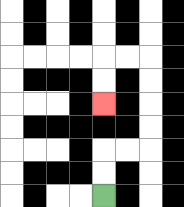{'start': '[4, 8]', 'end': '[4, 4]', 'path_directions': 'U,U,R,R,U,U,U,U,L,L,D,D', 'path_coordinates': '[[4, 8], [4, 7], [4, 6], [5, 6], [6, 6], [6, 5], [6, 4], [6, 3], [6, 2], [5, 2], [4, 2], [4, 3], [4, 4]]'}